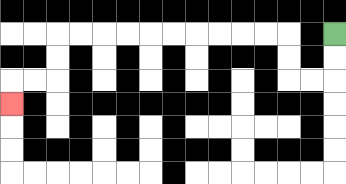{'start': '[14, 1]', 'end': '[0, 4]', 'path_directions': 'D,D,L,L,U,U,L,L,L,L,L,L,L,L,L,L,D,D,L,L,D', 'path_coordinates': '[[14, 1], [14, 2], [14, 3], [13, 3], [12, 3], [12, 2], [12, 1], [11, 1], [10, 1], [9, 1], [8, 1], [7, 1], [6, 1], [5, 1], [4, 1], [3, 1], [2, 1], [2, 2], [2, 3], [1, 3], [0, 3], [0, 4]]'}